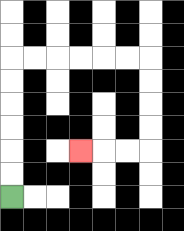{'start': '[0, 8]', 'end': '[3, 6]', 'path_directions': 'U,U,U,U,U,U,R,R,R,R,R,R,D,D,D,D,L,L,L', 'path_coordinates': '[[0, 8], [0, 7], [0, 6], [0, 5], [0, 4], [0, 3], [0, 2], [1, 2], [2, 2], [3, 2], [4, 2], [5, 2], [6, 2], [6, 3], [6, 4], [6, 5], [6, 6], [5, 6], [4, 6], [3, 6]]'}